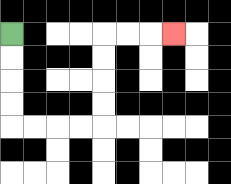{'start': '[0, 1]', 'end': '[7, 1]', 'path_directions': 'D,D,D,D,R,R,R,R,U,U,U,U,R,R,R', 'path_coordinates': '[[0, 1], [0, 2], [0, 3], [0, 4], [0, 5], [1, 5], [2, 5], [3, 5], [4, 5], [4, 4], [4, 3], [4, 2], [4, 1], [5, 1], [6, 1], [7, 1]]'}